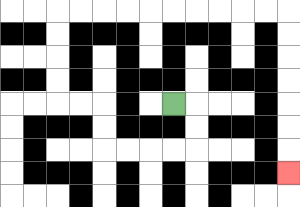{'start': '[7, 4]', 'end': '[12, 7]', 'path_directions': 'R,D,D,L,L,L,L,U,U,L,L,U,U,U,U,R,R,R,R,R,R,R,R,R,R,D,D,D,D,D,D,D', 'path_coordinates': '[[7, 4], [8, 4], [8, 5], [8, 6], [7, 6], [6, 6], [5, 6], [4, 6], [4, 5], [4, 4], [3, 4], [2, 4], [2, 3], [2, 2], [2, 1], [2, 0], [3, 0], [4, 0], [5, 0], [6, 0], [7, 0], [8, 0], [9, 0], [10, 0], [11, 0], [12, 0], [12, 1], [12, 2], [12, 3], [12, 4], [12, 5], [12, 6], [12, 7]]'}